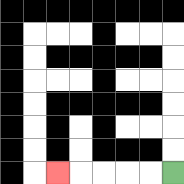{'start': '[7, 7]', 'end': '[2, 7]', 'path_directions': 'L,L,L,L,L', 'path_coordinates': '[[7, 7], [6, 7], [5, 7], [4, 7], [3, 7], [2, 7]]'}